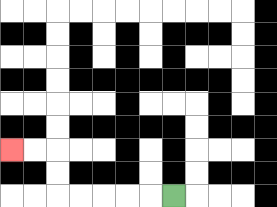{'start': '[7, 8]', 'end': '[0, 6]', 'path_directions': 'L,L,L,L,L,U,U,L,L', 'path_coordinates': '[[7, 8], [6, 8], [5, 8], [4, 8], [3, 8], [2, 8], [2, 7], [2, 6], [1, 6], [0, 6]]'}